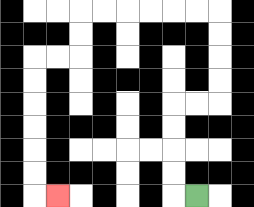{'start': '[8, 8]', 'end': '[2, 8]', 'path_directions': 'L,U,U,U,U,R,R,U,U,U,U,L,L,L,L,L,L,D,D,L,L,D,D,D,D,D,D,R', 'path_coordinates': '[[8, 8], [7, 8], [7, 7], [7, 6], [7, 5], [7, 4], [8, 4], [9, 4], [9, 3], [9, 2], [9, 1], [9, 0], [8, 0], [7, 0], [6, 0], [5, 0], [4, 0], [3, 0], [3, 1], [3, 2], [2, 2], [1, 2], [1, 3], [1, 4], [1, 5], [1, 6], [1, 7], [1, 8], [2, 8]]'}